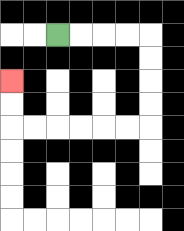{'start': '[2, 1]', 'end': '[0, 3]', 'path_directions': 'R,R,R,R,D,D,D,D,L,L,L,L,L,L,U,U', 'path_coordinates': '[[2, 1], [3, 1], [4, 1], [5, 1], [6, 1], [6, 2], [6, 3], [6, 4], [6, 5], [5, 5], [4, 5], [3, 5], [2, 5], [1, 5], [0, 5], [0, 4], [0, 3]]'}